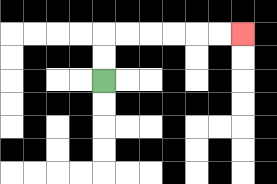{'start': '[4, 3]', 'end': '[10, 1]', 'path_directions': 'U,U,R,R,R,R,R,R', 'path_coordinates': '[[4, 3], [4, 2], [4, 1], [5, 1], [6, 1], [7, 1], [8, 1], [9, 1], [10, 1]]'}